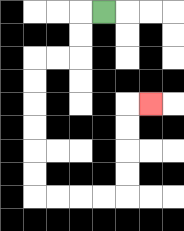{'start': '[4, 0]', 'end': '[6, 4]', 'path_directions': 'L,D,D,L,L,D,D,D,D,D,D,R,R,R,R,U,U,U,U,R', 'path_coordinates': '[[4, 0], [3, 0], [3, 1], [3, 2], [2, 2], [1, 2], [1, 3], [1, 4], [1, 5], [1, 6], [1, 7], [1, 8], [2, 8], [3, 8], [4, 8], [5, 8], [5, 7], [5, 6], [5, 5], [5, 4], [6, 4]]'}